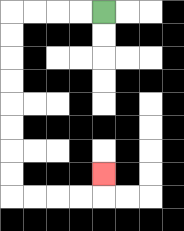{'start': '[4, 0]', 'end': '[4, 7]', 'path_directions': 'L,L,L,L,D,D,D,D,D,D,D,D,R,R,R,R,U', 'path_coordinates': '[[4, 0], [3, 0], [2, 0], [1, 0], [0, 0], [0, 1], [0, 2], [0, 3], [0, 4], [0, 5], [0, 6], [0, 7], [0, 8], [1, 8], [2, 8], [3, 8], [4, 8], [4, 7]]'}